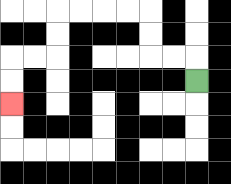{'start': '[8, 3]', 'end': '[0, 4]', 'path_directions': 'U,L,L,U,U,L,L,L,L,D,D,L,L,D,D', 'path_coordinates': '[[8, 3], [8, 2], [7, 2], [6, 2], [6, 1], [6, 0], [5, 0], [4, 0], [3, 0], [2, 0], [2, 1], [2, 2], [1, 2], [0, 2], [0, 3], [0, 4]]'}